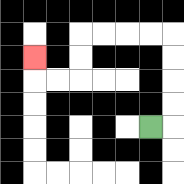{'start': '[6, 5]', 'end': '[1, 2]', 'path_directions': 'R,U,U,U,U,L,L,L,L,D,D,L,L,U', 'path_coordinates': '[[6, 5], [7, 5], [7, 4], [7, 3], [7, 2], [7, 1], [6, 1], [5, 1], [4, 1], [3, 1], [3, 2], [3, 3], [2, 3], [1, 3], [1, 2]]'}